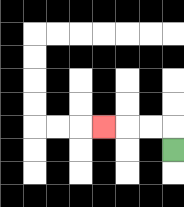{'start': '[7, 6]', 'end': '[4, 5]', 'path_directions': 'U,L,L,L', 'path_coordinates': '[[7, 6], [7, 5], [6, 5], [5, 5], [4, 5]]'}